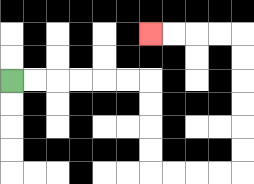{'start': '[0, 3]', 'end': '[6, 1]', 'path_directions': 'R,R,R,R,R,R,D,D,D,D,R,R,R,R,U,U,U,U,U,U,L,L,L,L', 'path_coordinates': '[[0, 3], [1, 3], [2, 3], [3, 3], [4, 3], [5, 3], [6, 3], [6, 4], [6, 5], [6, 6], [6, 7], [7, 7], [8, 7], [9, 7], [10, 7], [10, 6], [10, 5], [10, 4], [10, 3], [10, 2], [10, 1], [9, 1], [8, 1], [7, 1], [6, 1]]'}